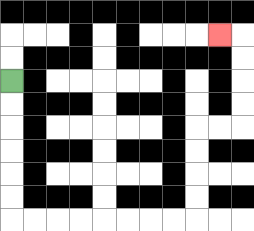{'start': '[0, 3]', 'end': '[9, 1]', 'path_directions': 'D,D,D,D,D,D,R,R,R,R,R,R,R,R,U,U,U,U,R,R,U,U,U,U,L', 'path_coordinates': '[[0, 3], [0, 4], [0, 5], [0, 6], [0, 7], [0, 8], [0, 9], [1, 9], [2, 9], [3, 9], [4, 9], [5, 9], [6, 9], [7, 9], [8, 9], [8, 8], [8, 7], [8, 6], [8, 5], [9, 5], [10, 5], [10, 4], [10, 3], [10, 2], [10, 1], [9, 1]]'}